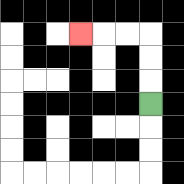{'start': '[6, 4]', 'end': '[3, 1]', 'path_directions': 'U,U,U,L,L,L', 'path_coordinates': '[[6, 4], [6, 3], [6, 2], [6, 1], [5, 1], [4, 1], [3, 1]]'}